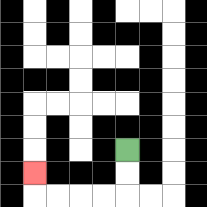{'start': '[5, 6]', 'end': '[1, 7]', 'path_directions': 'D,D,L,L,L,L,U', 'path_coordinates': '[[5, 6], [5, 7], [5, 8], [4, 8], [3, 8], [2, 8], [1, 8], [1, 7]]'}